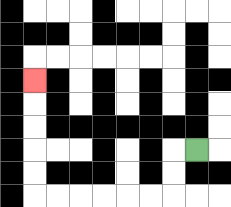{'start': '[8, 6]', 'end': '[1, 3]', 'path_directions': 'L,D,D,L,L,L,L,L,L,U,U,U,U,U', 'path_coordinates': '[[8, 6], [7, 6], [7, 7], [7, 8], [6, 8], [5, 8], [4, 8], [3, 8], [2, 8], [1, 8], [1, 7], [1, 6], [1, 5], [1, 4], [1, 3]]'}